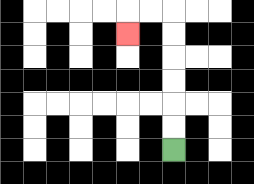{'start': '[7, 6]', 'end': '[5, 1]', 'path_directions': 'U,U,U,U,U,U,L,L,D', 'path_coordinates': '[[7, 6], [7, 5], [7, 4], [7, 3], [7, 2], [7, 1], [7, 0], [6, 0], [5, 0], [5, 1]]'}